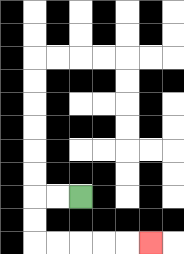{'start': '[3, 8]', 'end': '[6, 10]', 'path_directions': 'L,L,D,D,R,R,R,R,R', 'path_coordinates': '[[3, 8], [2, 8], [1, 8], [1, 9], [1, 10], [2, 10], [3, 10], [4, 10], [5, 10], [6, 10]]'}